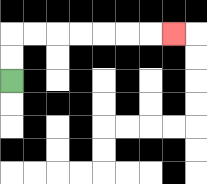{'start': '[0, 3]', 'end': '[7, 1]', 'path_directions': 'U,U,R,R,R,R,R,R,R', 'path_coordinates': '[[0, 3], [0, 2], [0, 1], [1, 1], [2, 1], [3, 1], [4, 1], [5, 1], [6, 1], [7, 1]]'}